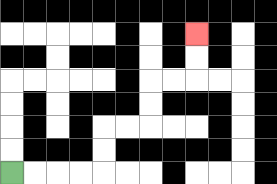{'start': '[0, 7]', 'end': '[8, 1]', 'path_directions': 'R,R,R,R,U,U,R,R,U,U,R,R,U,U', 'path_coordinates': '[[0, 7], [1, 7], [2, 7], [3, 7], [4, 7], [4, 6], [4, 5], [5, 5], [6, 5], [6, 4], [6, 3], [7, 3], [8, 3], [8, 2], [8, 1]]'}